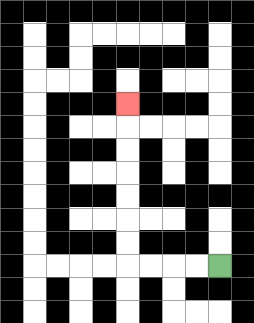{'start': '[9, 11]', 'end': '[5, 4]', 'path_directions': 'L,L,L,L,U,U,U,U,U,U,U', 'path_coordinates': '[[9, 11], [8, 11], [7, 11], [6, 11], [5, 11], [5, 10], [5, 9], [5, 8], [5, 7], [5, 6], [5, 5], [5, 4]]'}